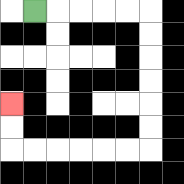{'start': '[1, 0]', 'end': '[0, 4]', 'path_directions': 'R,R,R,R,R,D,D,D,D,D,D,L,L,L,L,L,L,U,U', 'path_coordinates': '[[1, 0], [2, 0], [3, 0], [4, 0], [5, 0], [6, 0], [6, 1], [6, 2], [6, 3], [6, 4], [6, 5], [6, 6], [5, 6], [4, 6], [3, 6], [2, 6], [1, 6], [0, 6], [0, 5], [0, 4]]'}